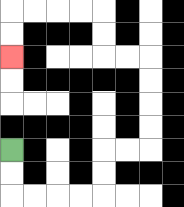{'start': '[0, 6]', 'end': '[0, 2]', 'path_directions': 'D,D,R,R,R,R,U,U,R,R,U,U,U,U,L,L,U,U,L,L,L,L,D,D', 'path_coordinates': '[[0, 6], [0, 7], [0, 8], [1, 8], [2, 8], [3, 8], [4, 8], [4, 7], [4, 6], [5, 6], [6, 6], [6, 5], [6, 4], [6, 3], [6, 2], [5, 2], [4, 2], [4, 1], [4, 0], [3, 0], [2, 0], [1, 0], [0, 0], [0, 1], [0, 2]]'}